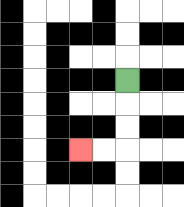{'start': '[5, 3]', 'end': '[3, 6]', 'path_directions': 'D,D,D,L,L', 'path_coordinates': '[[5, 3], [5, 4], [5, 5], [5, 6], [4, 6], [3, 6]]'}